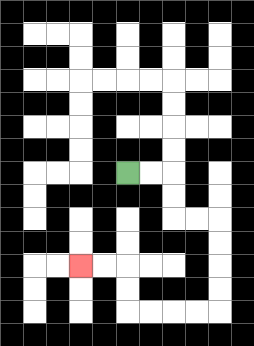{'start': '[5, 7]', 'end': '[3, 11]', 'path_directions': 'R,R,D,D,R,R,D,D,D,D,L,L,L,L,U,U,L,L', 'path_coordinates': '[[5, 7], [6, 7], [7, 7], [7, 8], [7, 9], [8, 9], [9, 9], [9, 10], [9, 11], [9, 12], [9, 13], [8, 13], [7, 13], [6, 13], [5, 13], [5, 12], [5, 11], [4, 11], [3, 11]]'}